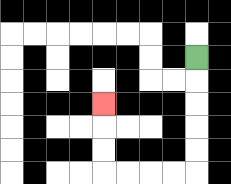{'start': '[8, 2]', 'end': '[4, 4]', 'path_directions': 'D,D,D,D,D,L,L,L,L,U,U,U', 'path_coordinates': '[[8, 2], [8, 3], [8, 4], [8, 5], [8, 6], [8, 7], [7, 7], [6, 7], [5, 7], [4, 7], [4, 6], [4, 5], [4, 4]]'}